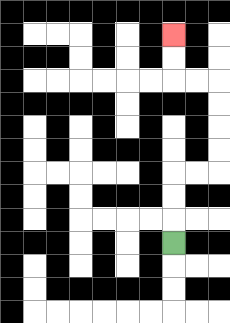{'start': '[7, 10]', 'end': '[7, 1]', 'path_directions': 'U,U,U,R,R,U,U,U,U,L,L,U,U', 'path_coordinates': '[[7, 10], [7, 9], [7, 8], [7, 7], [8, 7], [9, 7], [9, 6], [9, 5], [9, 4], [9, 3], [8, 3], [7, 3], [7, 2], [7, 1]]'}